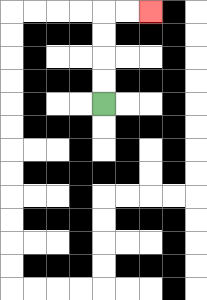{'start': '[4, 4]', 'end': '[6, 0]', 'path_directions': 'U,U,U,U,R,R', 'path_coordinates': '[[4, 4], [4, 3], [4, 2], [4, 1], [4, 0], [5, 0], [6, 0]]'}